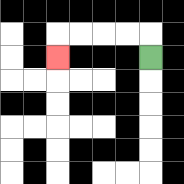{'start': '[6, 2]', 'end': '[2, 2]', 'path_directions': 'U,L,L,L,L,D', 'path_coordinates': '[[6, 2], [6, 1], [5, 1], [4, 1], [3, 1], [2, 1], [2, 2]]'}